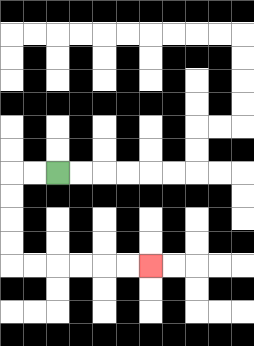{'start': '[2, 7]', 'end': '[6, 11]', 'path_directions': 'L,L,D,D,D,D,R,R,R,R,R,R', 'path_coordinates': '[[2, 7], [1, 7], [0, 7], [0, 8], [0, 9], [0, 10], [0, 11], [1, 11], [2, 11], [3, 11], [4, 11], [5, 11], [6, 11]]'}